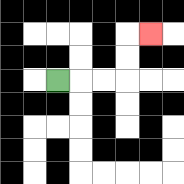{'start': '[2, 3]', 'end': '[6, 1]', 'path_directions': 'R,R,R,U,U,R', 'path_coordinates': '[[2, 3], [3, 3], [4, 3], [5, 3], [5, 2], [5, 1], [6, 1]]'}